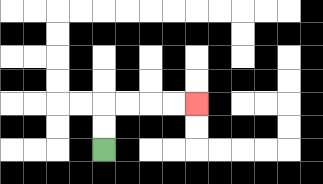{'start': '[4, 6]', 'end': '[8, 4]', 'path_directions': 'U,U,R,R,R,R', 'path_coordinates': '[[4, 6], [4, 5], [4, 4], [5, 4], [6, 4], [7, 4], [8, 4]]'}